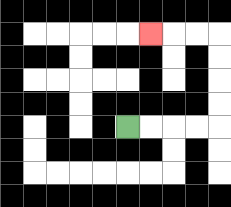{'start': '[5, 5]', 'end': '[6, 1]', 'path_directions': 'R,R,R,R,U,U,U,U,L,L,L', 'path_coordinates': '[[5, 5], [6, 5], [7, 5], [8, 5], [9, 5], [9, 4], [9, 3], [9, 2], [9, 1], [8, 1], [7, 1], [6, 1]]'}